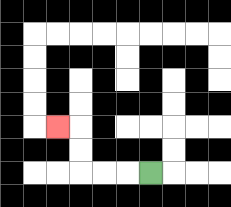{'start': '[6, 7]', 'end': '[2, 5]', 'path_directions': 'L,L,L,U,U,L', 'path_coordinates': '[[6, 7], [5, 7], [4, 7], [3, 7], [3, 6], [3, 5], [2, 5]]'}